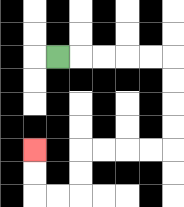{'start': '[2, 2]', 'end': '[1, 6]', 'path_directions': 'R,R,R,R,R,D,D,D,D,L,L,L,L,D,D,L,L,U,U', 'path_coordinates': '[[2, 2], [3, 2], [4, 2], [5, 2], [6, 2], [7, 2], [7, 3], [7, 4], [7, 5], [7, 6], [6, 6], [5, 6], [4, 6], [3, 6], [3, 7], [3, 8], [2, 8], [1, 8], [1, 7], [1, 6]]'}